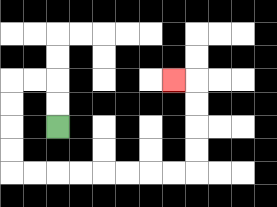{'start': '[2, 5]', 'end': '[7, 3]', 'path_directions': 'U,U,L,L,D,D,D,D,R,R,R,R,R,R,R,R,U,U,U,U,L', 'path_coordinates': '[[2, 5], [2, 4], [2, 3], [1, 3], [0, 3], [0, 4], [0, 5], [0, 6], [0, 7], [1, 7], [2, 7], [3, 7], [4, 7], [5, 7], [6, 7], [7, 7], [8, 7], [8, 6], [8, 5], [8, 4], [8, 3], [7, 3]]'}